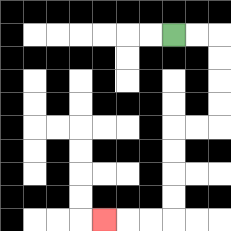{'start': '[7, 1]', 'end': '[4, 9]', 'path_directions': 'R,R,D,D,D,D,L,L,D,D,D,D,L,L,L', 'path_coordinates': '[[7, 1], [8, 1], [9, 1], [9, 2], [9, 3], [9, 4], [9, 5], [8, 5], [7, 5], [7, 6], [7, 7], [7, 8], [7, 9], [6, 9], [5, 9], [4, 9]]'}